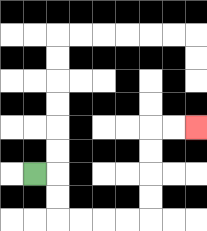{'start': '[1, 7]', 'end': '[8, 5]', 'path_directions': 'R,D,D,R,R,R,R,U,U,U,U,R,R', 'path_coordinates': '[[1, 7], [2, 7], [2, 8], [2, 9], [3, 9], [4, 9], [5, 9], [6, 9], [6, 8], [6, 7], [6, 6], [6, 5], [7, 5], [8, 5]]'}